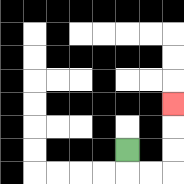{'start': '[5, 6]', 'end': '[7, 4]', 'path_directions': 'D,R,R,U,U,U', 'path_coordinates': '[[5, 6], [5, 7], [6, 7], [7, 7], [7, 6], [7, 5], [7, 4]]'}